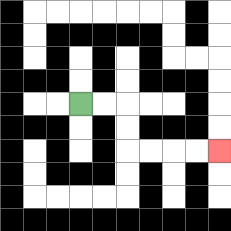{'start': '[3, 4]', 'end': '[9, 6]', 'path_directions': 'R,R,D,D,R,R,R,R', 'path_coordinates': '[[3, 4], [4, 4], [5, 4], [5, 5], [5, 6], [6, 6], [7, 6], [8, 6], [9, 6]]'}